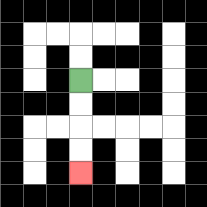{'start': '[3, 3]', 'end': '[3, 7]', 'path_directions': 'D,D,D,D', 'path_coordinates': '[[3, 3], [3, 4], [3, 5], [3, 6], [3, 7]]'}